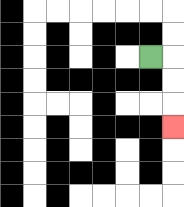{'start': '[6, 2]', 'end': '[7, 5]', 'path_directions': 'R,D,D,D', 'path_coordinates': '[[6, 2], [7, 2], [7, 3], [7, 4], [7, 5]]'}